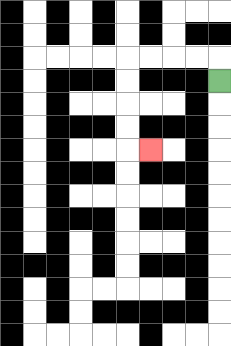{'start': '[9, 3]', 'end': '[6, 6]', 'path_directions': 'U,L,L,L,L,D,D,D,D,R', 'path_coordinates': '[[9, 3], [9, 2], [8, 2], [7, 2], [6, 2], [5, 2], [5, 3], [5, 4], [5, 5], [5, 6], [6, 6]]'}